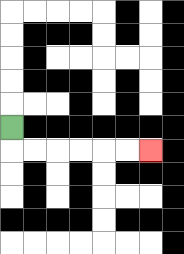{'start': '[0, 5]', 'end': '[6, 6]', 'path_directions': 'D,R,R,R,R,R,R', 'path_coordinates': '[[0, 5], [0, 6], [1, 6], [2, 6], [3, 6], [4, 6], [5, 6], [6, 6]]'}